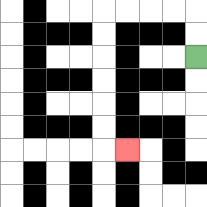{'start': '[8, 2]', 'end': '[5, 6]', 'path_directions': 'U,U,L,L,L,L,D,D,D,D,D,D,R', 'path_coordinates': '[[8, 2], [8, 1], [8, 0], [7, 0], [6, 0], [5, 0], [4, 0], [4, 1], [4, 2], [4, 3], [4, 4], [4, 5], [4, 6], [5, 6]]'}